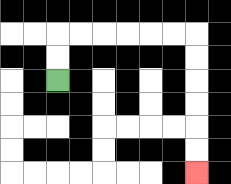{'start': '[2, 3]', 'end': '[8, 7]', 'path_directions': 'U,U,R,R,R,R,R,R,D,D,D,D,D,D', 'path_coordinates': '[[2, 3], [2, 2], [2, 1], [3, 1], [4, 1], [5, 1], [6, 1], [7, 1], [8, 1], [8, 2], [8, 3], [8, 4], [8, 5], [8, 6], [8, 7]]'}